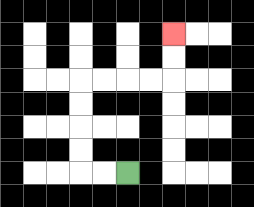{'start': '[5, 7]', 'end': '[7, 1]', 'path_directions': 'L,L,U,U,U,U,R,R,R,R,U,U', 'path_coordinates': '[[5, 7], [4, 7], [3, 7], [3, 6], [3, 5], [3, 4], [3, 3], [4, 3], [5, 3], [6, 3], [7, 3], [7, 2], [7, 1]]'}